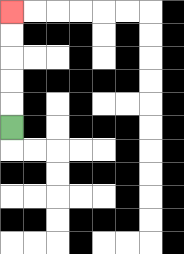{'start': '[0, 5]', 'end': '[0, 0]', 'path_directions': 'U,U,U,U,U', 'path_coordinates': '[[0, 5], [0, 4], [0, 3], [0, 2], [0, 1], [0, 0]]'}